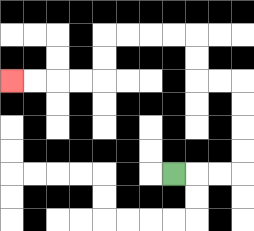{'start': '[7, 7]', 'end': '[0, 3]', 'path_directions': 'R,R,R,U,U,U,U,L,L,U,U,L,L,L,L,D,D,L,L,L,L', 'path_coordinates': '[[7, 7], [8, 7], [9, 7], [10, 7], [10, 6], [10, 5], [10, 4], [10, 3], [9, 3], [8, 3], [8, 2], [8, 1], [7, 1], [6, 1], [5, 1], [4, 1], [4, 2], [4, 3], [3, 3], [2, 3], [1, 3], [0, 3]]'}